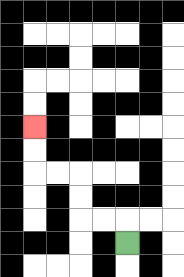{'start': '[5, 10]', 'end': '[1, 5]', 'path_directions': 'U,L,L,U,U,L,L,U,U', 'path_coordinates': '[[5, 10], [5, 9], [4, 9], [3, 9], [3, 8], [3, 7], [2, 7], [1, 7], [1, 6], [1, 5]]'}